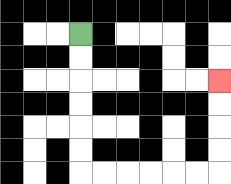{'start': '[3, 1]', 'end': '[9, 3]', 'path_directions': 'D,D,D,D,D,D,R,R,R,R,R,R,U,U,U,U', 'path_coordinates': '[[3, 1], [3, 2], [3, 3], [3, 4], [3, 5], [3, 6], [3, 7], [4, 7], [5, 7], [6, 7], [7, 7], [8, 7], [9, 7], [9, 6], [9, 5], [9, 4], [9, 3]]'}